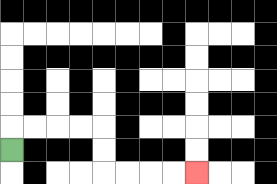{'start': '[0, 6]', 'end': '[8, 7]', 'path_directions': 'U,R,R,R,R,D,D,R,R,R,R', 'path_coordinates': '[[0, 6], [0, 5], [1, 5], [2, 5], [3, 5], [4, 5], [4, 6], [4, 7], [5, 7], [6, 7], [7, 7], [8, 7]]'}